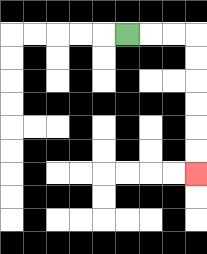{'start': '[5, 1]', 'end': '[8, 7]', 'path_directions': 'R,R,R,D,D,D,D,D,D', 'path_coordinates': '[[5, 1], [6, 1], [7, 1], [8, 1], [8, 2], [8, 3], [8, 4], [8, 5], [8, 6], [8, 7]]'}